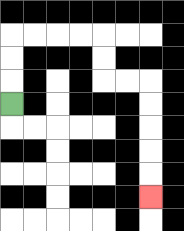{'start': '[0, 4]', 'end': '[6, 8]', 'path_directions': 'U,U,U,R,R,R,R,D,D,R,R,D,D,D,D,D', 'path_coordinates': '[[0, 4], [0, 3], [0, 2], [0, 1], [1, 1], [2, 1], [3, 1], [4, 1], [4, 2], [4, 3], [5, 3], [6, 3], [6, 4], [6, 5], [6, 6], [6, 7], [6, 8]]'}